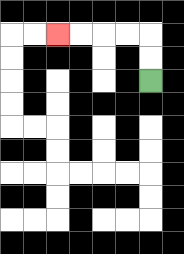{'start': '[6, 3]', 'end': '[2, 1]', 'path_directions': 'U,U,L,L,L,L', 'path_coordinates': '[[6, 3], [6, 2], [6, 1], [5, 1], [4, 1], [3, 1], [2, 1]]'}